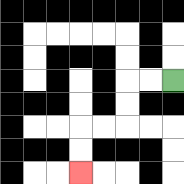{'start': '[7, 3]', 'end': '[3, 7]', 'path_directions': 'L,L,D,D,L,L,D,D', 'path_coordinates': '[[7, 3], [6, 3], [5, 3], [5, 4], [5, 5], [4, 5], [3, 5], [3, 6], [3, 7]]'}